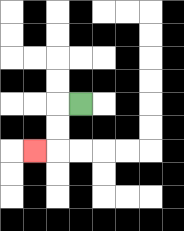{'start': '[3, 4]', 'end': '[1, 6]', 'path_directions': 'L,D,D,L', 'path_coordinates': '[[3, 4], [2, 4], [2, 5], [2, 6], [1, 6]]'}